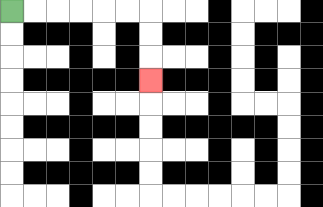{'start': '[0, 0]', 'end': '[6, 3]', 'path_directions': 'R,R,R,R,R,R,D,D,D', 'path_coordinates': '[[0, 0], [1, 0], [2, 0], [3, 0], [4, 0], [5, 0], [6, 0], [6, 1], [6, 2], [6, 3]]'}